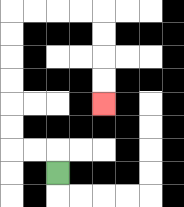{'start': '[2, 7]', 'end': '[4, 4]', 'path_directions': 'U,L,L,U,U,U,U,U,U,R,R,R,R,D,D,D,D', 'path_coordinates': '[[2, 7], [2, 6], [1, 6], [0, 6], [0, 5], [0, 4], [0, 3], [0, 2], [0, 1], [0, 0], [1, 0], [2, 0], [3, 0], [4, 0], [4, 1], [4, 2], [4, 3], [4, 4]]'}